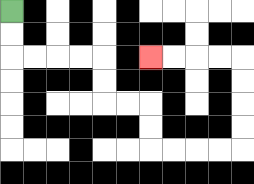{'start': '[0, 0]', 'end': '[6, 2]', 'path_directions': 'D,D,R,R,R,R,D,D,R,R,D,D,R,R,R,R,U,U,U,U,L,L,L,L', 'path_coordinates': '[[0, 0], [0, 1], [0, 2], [1, 2], [2, 2], [3, 2], [4, 2], [4, 3], [4, 4], [5, 4], [6, 4], [6, 5], [6, 6], [7, 6], [8, 6], [9, 6], [10, 6], [10, 5], [10, 4], [10, 3], [10, 2], [9, 2], [8, 2], [7, 2], [6, 2]]'}